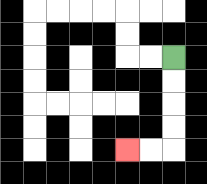{'start': '[7, 2]', 'end': '[5, 6]', 'path_directions': 'D,D,D,D,L,L', 'path_coordinates': '[[7, 2], [7, 3], [7, 4], [7, 5], [7, 6], [6, 6], [5, 6]]'}